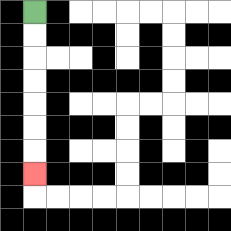{'start': '[1, 0]', 'end': '[1, 7]', 'path_directions': 'D,D,D,D,D,D,D', 'path_coordinates': '[[1, 0], [1, 1], [1, 2], [1, 3], [1, 4], [1, 5], [1, 6], [1, 7]]'}